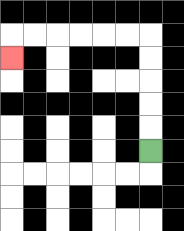{'start': '[6, 6]', 'end': '[0, 2]', 'path_directions': 'U,U,U,U,U,L,L,L,L,L,L,D', 'path_coordinates': '[[6, 6], [6, 5], [6, 4], [6, 3], [6, 2], [6, 1], [5, 1], [4, 1], [3, 1], [2, 1], [1, 1], [0, 1], [0, 2]]'}